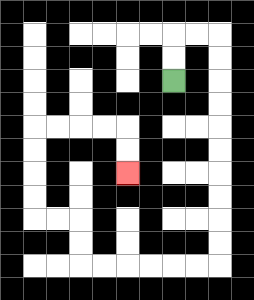{'start': '[7, 3]', 'end': '[5, 7]', 'path_directions': 'U,U,R,R,D,D,D,D,D,D,D,D,D,D,L,L,L,L,L,L,U,U,L,L,U,U,U,U,R,R,R,R,D,D', 'path_coordinates': '[[7, 3], [7, 2], [7, 1], [8, 1], [9, 1], [9, 2], [9, 3], [9, 4], [9, 5], [9, 6], [9, 7], [9, 8], [9, 9], [9, 10], [9, 11], [8, 11], [7, 11], [6, 11], [5, 11], [4, 11], [3, 11], [3, 10], [3, 9], [2, 9], [1, 9], [1, 8], [1, 7], [1, 6], [1, 5], [2, 5], [3, 5], [4, 5], [5, 5], [5, 6], [5, 7]]'}